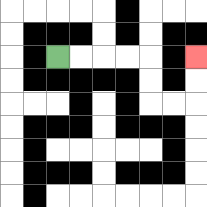{'start': '[2, 2]', 'end': '[8, 2]', 'path_directions': 'R,R,R,R,D,D,R,R,U,U', 'path_coordinates': '[[2, 2], [3, 2], [4, 2], [5, 2], [6, 2], [6, 3], [6, 4], [7, 4], [8, 4], [8, 3], [8, 2]]'}